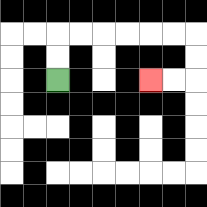{'start': '[2, 3]', 'end': '[6, 3]', 'path_directions': 'U,U,R,R,R,R,R,R,D,D,L,L', 'path_coordinates': '[[2, 3], [2, 2], [2, 1], [3, 1], [4, 1], [5, 1], [6, 1], [7, 1], [8, 1], [8, 2], [8, 3], [7, 3], [6, 3]]'}